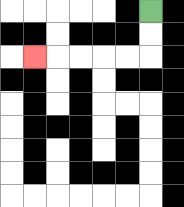{'start': '[6, 0]', 'end': '[1, 2]', 'path_directions': 'D,D,L,L,L,L,L', 'path_coordinates': '[[6, 0], [6, 1], [6, 2], [5, 2], [4, 2], [3, 2], [2, 2], [1, 2]]'}